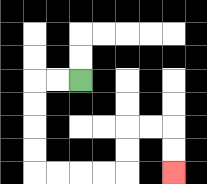{'start': '[3, 3]', 'end': '[7, 7]', 'path_directions': 'L,L,D,D,D,D,R,R,R,R,U,U,R,R,D,D', 'path_coordinates': '[[3, 3], [2, 3], [1, 3], [1, 4], [1, 5], [1, 6], [1, 7], [2, 7], [3, 7], [4, 7], [5, 7], [5, 6], [5, 5], [6, 5], [7, 5], [7, 6], [7, 7]]'}